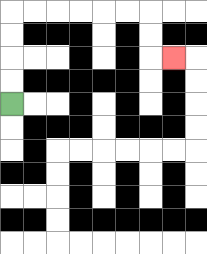{'start': '[0, 4]', 'end': '[7, 2]', 'path_directions': 'U,U,U,U,R,R,R,R,R,R,D,D,R', 'path_coordinates': '[[0, 4], [0, 3], [0, 2], [0, 1], [0, 0], [1, 0], [2, 0], [3, 0], [4, 0], [5, 0], [6, 0], [6, 1], [6, 2], [7, 2]]'}